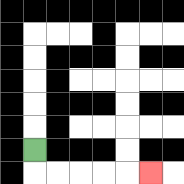{'start': '[1, 6]', 'end': '[6, 7]', 'path_directions': 'D,R,R,R,R,R', 'path_coordinates': '[[1, 6], [1, 7], [2, 7], [3, 7], [4, 7], [5, 7], [6, 7]]'}